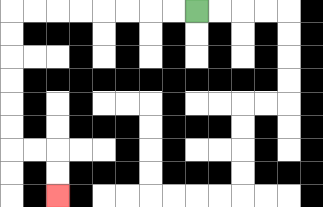{'start': '[8, 0]', 'end': '[2, 8]', 'path_directions': 'L,L,L,L,L,L,L,L,D,D,D,D,D,D,R,R,D,D', 'path_coordinates': '[[8, 0], [7, 0], [6, 0], [5, 0], [4, 0], [3, 0], [2, 0], [1, 0], [0, 0], [0, 1], [0, 2], [0, 3], [0, 4], [0, 5], [0, 6], [1, 6], [2, 6], [2, 7], [2, 8]]'}